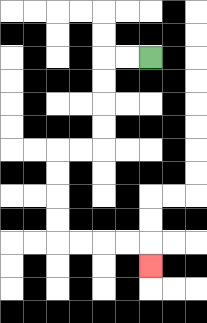{'start': '[6, 2]', 'end': '[6, 11]', 'path_directions': 'L,L,D,D,D,D,L,L,D,D,D,D,R,R,R,R,D', 'path_coordinates': '[[6, 2], [5, 2], [4, 2], [4, 3], [4, 4], [4, 5], [4, 6], [3, 6], [2, 6], [2, 7], [2, 8], [2, 9], [2, 10], [3, 10], [4, 10], [5, 10], [6, 10], [6, 11]]'}